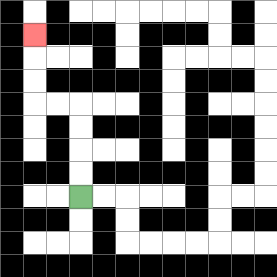{'start': '[3, 8]', 'end': '[1, 1]', 'path_directions': 'U,U,U,U,L,L,U,U,U', 'path_coordinates': '[[3, 8], [3, 7], [3, 6], [3, 5], [3, 4], [2, 4], [1, 4], [1, 3], [1, 2], [1, 1]]'}